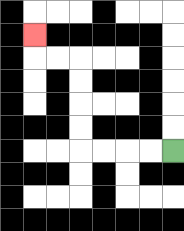{'start': '[7, 6]', 'end': '[1, 1]', 'path_directions': 'L,L,L,L,U,U,U,U,L,L,U', 'path_coordinates': '[[7, 6], [6, 6], [5, 6], [4, 6], [3, 6], [3, 5], [3, 4], [3, 3], [3, 2], [2, 2], [1, 2], [1, 1]]'}